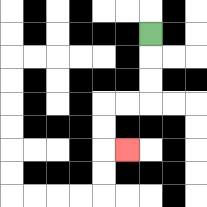{'start': '[6, 1]', 'end': '[5, 6]', 'path_directions': 'D,D,D,L,L,D,D,R', 'path_coordinates': '[[6, 1], [6, 2], [6, 3], [6, 4], [5, 4], [4, 4], [4, 5], [4, 6], [5, 6]]'}